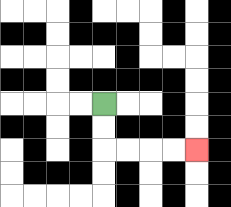{'start': '[4, 4]', 'end': '[8, 6]', 'path_directions': 'D,D,R,R,R,R', 'path_coordinates': '[[4, 4], [4, 5], [4, 6], [5, 6], [6, 6], [7, 6], [8, 6]]'}